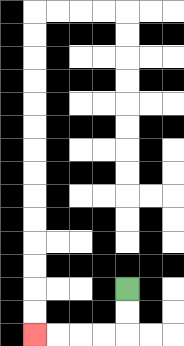{'start': '[5, 12]', 'end': '[1, 14]', 'path_directions': 'D,D,L,L,L,L', 'path_coordinates': '[[5, 12], [5, 13], [5, 14], [4, 14], [3, 14], [2, 14], [1, 14]]'}